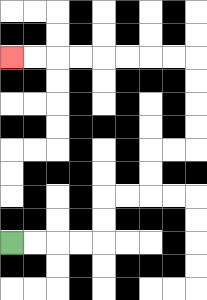{'start': '[0, 10]', 'end': '[0, 2]', 'path_directions': 'R,R,R,R,U,U,R,R,U,U,R,R,U,U,U,U,L,L,L,L,L,L,L,L', 'path_coordinates': '[[0, 10], [1, 10], [2, 10], [3, 10], [4, 10], [4, 9], [4, 8], [5, 8], [6, 8], [6, 7], [6, 6], [7, 6], [8, 6], [8, 5], [8, 4], [8, 3], [8, 2], [7, 2], [6, 2], [5, 2], [4, 2], [3, 2], [2, 2], [1, 2], [0, 2]]'}